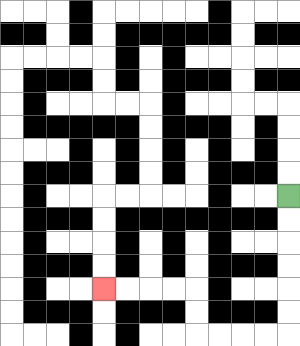{'start': '[12, 8]', 'end': '[4, 12]', 'path_directions': 'D,D,D,D,D,D,L,L,L,L,U,U,L,L,L,L', 'path_coordinates': '[[12, 8], [12, 9], [12, 10], [12, 11], [12, 12], [12, 13], [12, 14], [11, 14], [10, 14], [9, 14], [8, 14], [8, 13], [8, 12], [7, 12], [6, 12], [5, 12], [4, 12]]'}